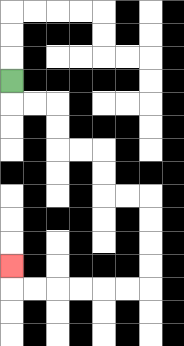{'start': '[0, 3]', 'end': '[0, 11]', 'path_directions': 'D,R,R,D,D,R,R,D,D,R,R,D,D,D,D,L,L,L,L,L,L,U', 'path_coordinates': '[[0, 3], [0, 4], [1, 4], [2, 4], [2, 5], [2, 6], [3, 6], [4, 6], [4, 7], [4, 8], [5, 8], [6, 8], [6, 9], [6, 10], [6, 11], [6, 12], [5, 12], [4, 12], [3, 12], [2, 12], [1, 12], [0, 12], [0, 11]]'}